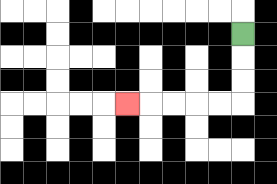{'start': '[10, 1]', 'end': '[5, 4]', 'path_directions': 'D,D,D,L,L,L,L,L', 'path_coordinates': '[[10, 1], [10, 2], [10, 3], [10, 4], [9, 4], [8, 4], [7, 4], [6, 4], [5, 4]]'}